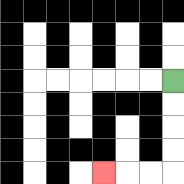{'start': '[7, 3]', 'end': '[4, 7]', 'path_directions': 'D,D,D,D,L,L,L', 'path_coordinates': '[[7, 3], [7, 4], [7, 5], [7, 6], [7, 7], [6, 7], [5, 7], [4, 7]]'}